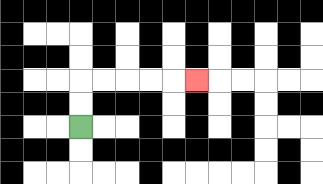{'start': '[3, 5]', 'end': '[8, 3]', 'path_directions': 'U,U,R,R,R,R,R', 'path_coordinates': '[[3, 5], [3, 4], [3, 3], [4, 3], [5, 3], [6, 3], [7, 3], [8, 3]]'}